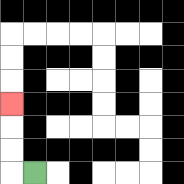{'start': '[1, 7]', 'end': '[0, 4]', 'path_directions': 'L,U,U,U', 'path_coordinates': '[[1, 7], [0, 7], [0, 6], [0, 5], [0, 4]]'}